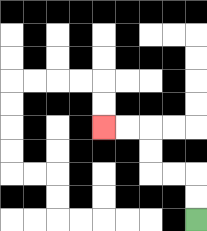{'start': '[8, 9]', 'end': '[4, 5]', 'path_directions': 'U,U,L,L,U,U,L,L', 'path_coordinates': '[[8, 9], [8, 8], [8, 7], [7, 7], [6, 7], [6, 6], [6, 5], [5, 5], [4, 5]]'}